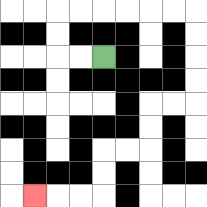{'start': '[4, 2]', 'end': '[1, 8]', 'path_directions': 'L,L,U,U,R,R,R,R,R,R,D,D,D,D,L,L,D,D,L,L,D,D,L,L,L', 'path_coordinates': '[[4, 2], [3, 2], [2, 2], [2, 1], [2, 0], [3, 0], [4, 0], [5, 0], [6, 0], [7, 0], [8, 0], [8, 1], [8, 2], [8, 3], [8, 4], [7, 4], [6, 4], [6, 5], [6, 6], [5, 6], [4, 6], [4, 7], [4, 8], [3, 8], [2, 8], [1, 8]]'}